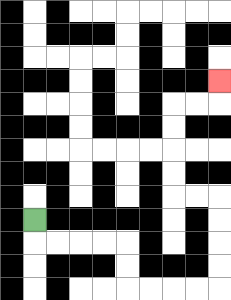{'start': '[1, 9]', 'end': '[9, 3]', 'path_directions': 'D,R,R,R,R,D,D,R,R,R,R,U,U,U,U,L,L,U,U,U,U,R,R,U', 'path_coordinates': '[[1, 9], [1, 10], [2, 10], [3, 10], [4, 10], [5, 10], [5, 11], [5, 12], [6, 12], [7, 12], [8, 12], [9, 12], [9, 11], [9, 10], [9, 9], [9, 8], [8, 8], [7, 8], [7, 7], [7, 6], [7, 5], [7, 4], [8, 4], [9, 4], [9, 3]]'}